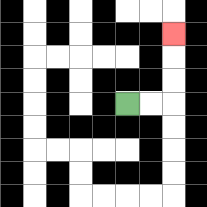{'start': '[5, 4]', 'end': '[7, 1]', 'path_directions': 'R,R,U,U,U', 'path_coordinates': '[[5, 4], [6, 4], [7, 4], [7, 3], [7, 2], [7, 1]]'}